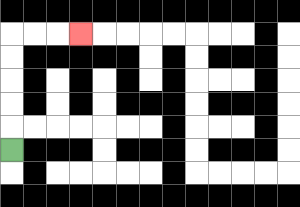{'start': '[0, 6]', 'end': '[3, 1]', 'path_directions': 'U,U,U,U,U,R,R,R', 'path_coordinates': '[[0, 6], [0, 5], [0, 4], [0, 3], [0, 2], [0, 1], [1, 1], [2, 1], [3, 1]]'}